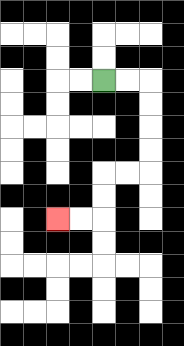{'start': '[4, 3]', 'end': '[2, 9]', 'path_directions': 'R,R,D,D,D,D,L,L,D,D,L,L', 'path_coordinates': '[[4, 3], [5, 3], [6, 3], [6, 4], [6, 5], [6, 6], [6, 7], [5, 7], [4, 7], [4, 8], [4, 9], [3, 9], [2, 9]]'}